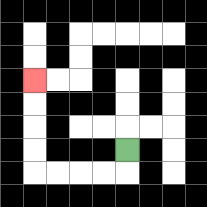{'start': '[5, 6]', 'end': '[1, 3]', 'path_directions': 'D,L,L,L,L,U,U,U,U', 'path_coordinates': '[[5, 6], [5, 7], [4, 7], [3, 7], [2, 7], [1, 7], [1, 6], [1, 5], [1, 4], [1, 3]]'}